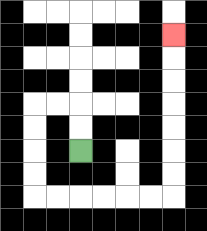{'start': '[3, 6]', 'end': '[7, 1]', 'path_directions': 'U,U,L,L,D,D,D,D,R,R,R,R,R,R,U,U,U,U,U,U,U', 'path_coordinates': '[[3, 6], [3, 5], [3, 4], [2, 4], [1, 4], [1, 5], [1, 6], [1, 7], [1, 8], [2, 8], [3, 8], [4, 8], [5, 8], [6, 8], [7, 8], [7, 7], [7, 6], [7, 5], [7, 4], [7, 3], [7, 2], [7, 1]]'}